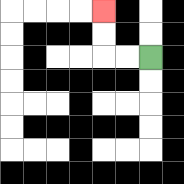{'start': '[6, 2]', 'end': '[4, 0]', 'path_directions': 'L,L,U,U', 'path_coordinates': '[[6, 2], [5, 2], [4, 2], [4, 1], [4, 0]]'}